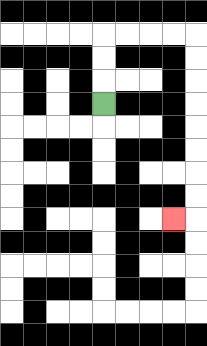{'start': '[4, 4]', 'end': '[7, 9]', 'path_directions': 'U,U,U,R,R,R,R,D,D,D,D,D,D,D,D,L', 'path_coordinates': '[[4, 4], [4, 3], [4, 2], [4, 1], [5, 1], [6, 1], [7, 1], [8, 1], [8, 2], [8, 3], [8, 4], [8, 5], [8, 6], [8, 7], [8, 8], [8, 9], [7, 9]]'}